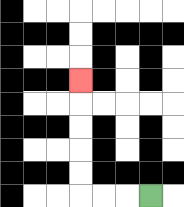{'start': '[6, 8]', 'end': '[3, 3]', 'path_directions': 'L,L,L,U,U,U,U,U', 'path_coordinates': '[[6, 8], [5, 8], [4, 8], [3, 8], [3, 7], [3, 6], [3, 5], [3, 4], [3, 3]]'}